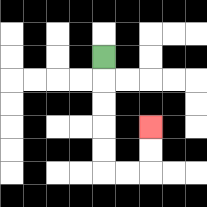{'start': '[4, 2]', 'end': '[6, 5]', 'path_directions': 'D,D,D,D,D,R,R,U,U', 'path_coordinates': '[[4, 2], [4, 3], [4, 4], [4, 5], [4, 6], [4, 7], [5, 7], [6, 7], [6, 6], [6, 5]]'}